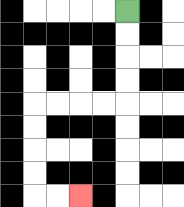{'start': '[5, 0]', 'end': '[3, 8]', 'path_directions': 'D,D,D,D,L,L,L,L,D,D,D,D,R,R', 'path_coordinates': '[[5, 0], [5, 1], [5, 2], [5, 3], [5, 4], [4, 4], [3, 4], [2, 4], [1, 4], [1, 5], [1, 6], [1, 7], [1, 8], [2, 8], [3, 8]]'}